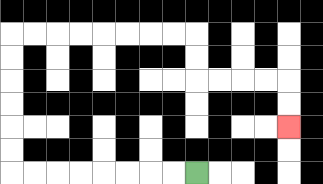{'start': '[8, 7]', 'end': '[12, 5]', 'path_directions': 'L,L,L,L,L,L,L,L,U,U,U,U,U,U,R,R,R,R,R,R,R,R,D,D,R,R,R,R,D,D', 'path_coordinates': '[[8, 7], [7, 7], [6, 7], [5, 7], [4, 7], [3, 7], [2, 7], [1, 7], [0, 7], [0, 6], [0, 5], [0, 4], [0, 3], [0, 2], [0, 1], [1, 1], [2, 1], [3, 1], [4, 1], [5, 1], [6, 1], [7, 1], [8, 1], [8, 2], [8, 3], [9, 3], [10, 3], [11, 3], [12, 3], [12, 4], [12, 5]]'}